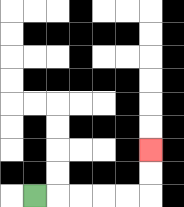{'start': '[1, 8]', 'end': '[6, 6]', 'path_directions': 'R,R,R,R,R,U,U', 'path_coordinates': '[[1, 8], [2, 8], [3, 8], [4, 8], [5, 8], [6, 8], [6, 7], [6, 6]]'}